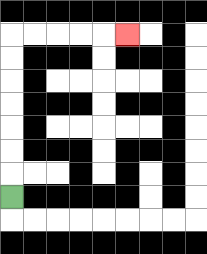{'start': '[0, 8]', 'end': '[5, 1]', 'path_directions': 'U,U,U,U,U,U,U,R,R,R,R,R', 'path_coordinates': '[[0, 8], [0, 7], [0, 6], [0, 5], [0, 4], [0, 3], [0, 2], [0, 1], [1, 1], [2, 1], [3, 1], [4, 1], [5, 1]]'}